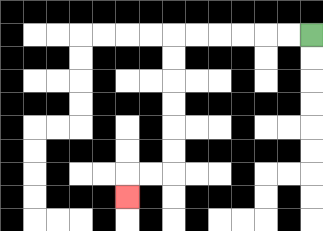{'start': '[13, 1]', 'end': '[5, 8]', 'path_directions': 'L,L,L,L,L,L,D,D,D,D,D,D,L,L,D', 'path_coordinates': '[[13, 1], [12, 1], [11, 1], [10, 1], [9, 1], [8, 1], [7, 1], [7, 2], [7, 3], [7, 4], [7, 5], [7, 6], [7, 7], [6, 7], [5, 7], [5, 8]]'}